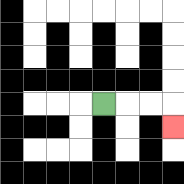{'start': '[4, 4]', 'end': '[7, 5]', 'path_directions': 'R,R,R,D', 'path_coordinates': '[[4, 4], [5, 4], [6, 4], [7, 4], [7, 5]]'}